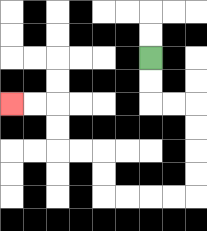{'start': '[6, 2]', 'end': '[0, 4]', 'path_directions': 'D,D,R,R,D,D,D,D,L,L,L,L,U,U,L,L,U,U,L,L', 'path_coordinates': '[[6, 2], [6, 3], [6, 4], [7, 4], [8, 4], [8, 5], [8, 6], [8, 7], [8, 8], [7, 8], [6, 8], [5, 8], [4, 8], [4, 7], [4, 6], [3, 6], [2, 6], [2, 5], [2, 4], [1, 4], [0, 4]]'}